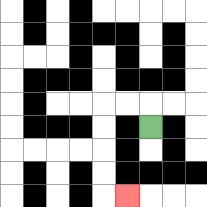{'start': '[6, 5]', 'end': '[5, 8]', 'path_directions': 'U,L,L,D,D,D,D,R', 'path_coordinates': '[[6, 5], [6, 4], [5, 4], [4, 4], [4, 5], [4, 6], [4, 7], [4, 8], [5, 8]]'}